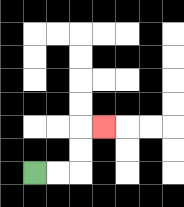{'start': '[1, 7]', 'end': '[4, 5]', 'path_directions': 'R,R,U,U,R', 'path_coordinates': '[[1, 7], [2, 7], [3, 7], [3, 6], [3, 5], [4, 5]]'}